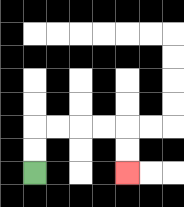{'start': '[1, 7]', 'end': '[5, 7]', 'path_directions': 'U,U,R,R,R,R,D,D', 'path_coordinates': '[[1, 7], [1, 6], [1, 5], [2, 5], [3, 5], [4, 5], [5, 5], [5, 6], [5, 7]]'}